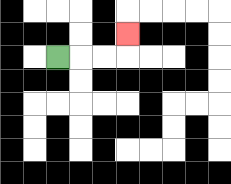{'start': '[2, 2]', 'end': '[5, 1]', 'path_directions': 'R,R,R,U', 'path_coordinates': '[[2, 2], [3, 2], [4, 2], [5, 2], [5, 1]]'}